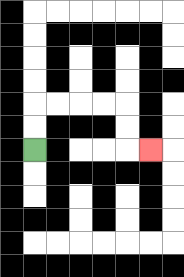{'start': '[1, 6]', 'end': '[6, 6]', 'path_directions': 'U,U,R,R,R,R,D,D,R', 'path_coordinates': '[[1, 6], [1, 5], [1, 4], [2, 4], [3, 4], [4, 4], [5, 4], [5, 5], [5, 6], [6, 6]]'}